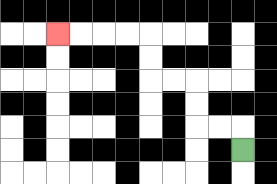{'start': '[10, 6]', 'end': '[2, 1]', 'path_directions': 'U,L,L,U,U,L,L,U,U,L,L,L,L', 'path_coordinates': '[[10, 6], [10, 5], [9, 5], [8, 5], [8, 4], [8, 3], [7, 3], [6, 3], [6, 2], [6, 1], [5, 1], [4, 1], [3, 1], [2, 1]]'}